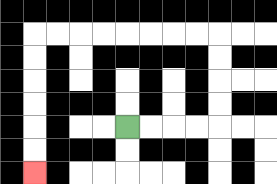{'start': '[5, 5]', 'end': '[1, 7]', 'path_directions': 'R,R,R,R,U,U,U,U,L,L,L,L,L,L,L,L,D,D,D,D,D,D', 'path_coordinates': '[[5, 5], [6, 5], [7, 5], [8, 5], [9, 5], [9, 4], [9, 3], [9, 2], [9, 1], [8, 1], [7, 1], [6, 1], [5, 1], [4, 1], [3, 1], [2, 1], [1, 1], [1, 2], [1, 3], [1, 4], [1, 5], [1, 6], [1, 7]]'}